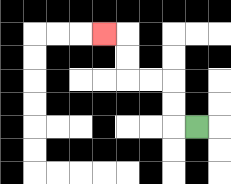{'start': '[8, 5]', 'end': '[4, 1]', 'path_directions': 'L,U,U,L,L,U,U,L', 'path_coordinates': '[[8, 5], [7, 5], [7, 4], [7, 3], [6, 3], [5, 3], [5, 2], [5, 1], [4, 1]]'}